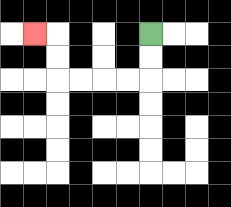{'start': '[6, 1]', 'end': '[1, 1]', 'path_directions': 'D,D,L,L,L,L,U,U,L', 'path_coordinates': '[[6, 1], [6, 2], [6, 3], [5, 3], [4, 3], [3, 3], [2, 3], [2, 2], [2, 1], [1, 1]]'}